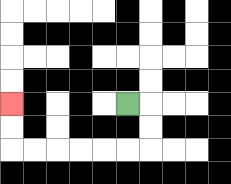{'start': '[5, 4]', 'end': '[0, 4]', 'path_directions': 'R,D,D,L,L,L,L,L,L,U,U', 'path_coordinates': '[[5, 4], [6, 4], [6, 5], [6, 6], [5, 6], [4, 6], [3, 6], [2, 6], [1, 6], [0, 6], [0, 5], [0, 4]]'}